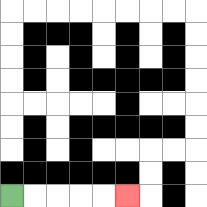{'start': '[0, 8]', 'end': '[5, 8]', 'path_directions': 'R,R,R,R,R', 'path_coordinates': '[[0, 8], [1, 8], [2, 8], [3, 8], [4, 8], [5, 8]]'}